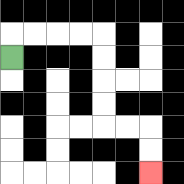{'start': '[0, 2]', 'end': '[6, 7]', 'path_directions': 'U,R,R,R,R,D,D,D,D,R,R,D,D', 'path_coordinates': '[[0, 2], [0, 1], [1, 1], [2, 1], [3, 1], [4, 1], [4, 2], [4, 3], [4, 4], [4, 5], [5, 5], [6, 5], [6, 6], [6, 7]]'}